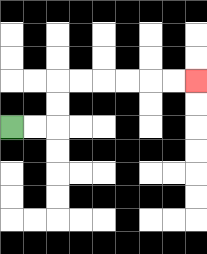{'start': '[0, 5]', 'end': '[8, 3]', 'path_directions': 'R,R,U,U,R,R,R,R,R,R', 'path_coordinates': '[[0, 5], [1, 5], [2, 5], [2, 4], [2, 3], [3, 3], [4, 3], [5, 3], [6, 3], [7, 3], [8, 3]]'}